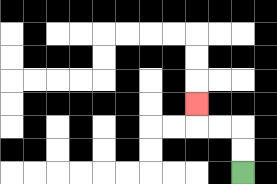{'start': '[10, 7]', 'end': '[8, 4]', 'path_directions': 'U,U,L,L,U', 'path_coordinates': '[[10, 7], [10, 6], [10, 5], [9, 5], [8, 5], [8, 4]]'}